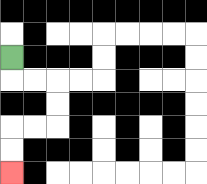{'start': '[0, 2]', 'end': '[0, 7]', 'path_directions': 'D,R,R,D,D,L,L,D,D', 'path_coordinates': '[[0, 2], [0, 3], [1, 3], [2, 3], [2, 4], [2, 5], [1, 5], [0, 5], [0, 6], [0, 7]]'}